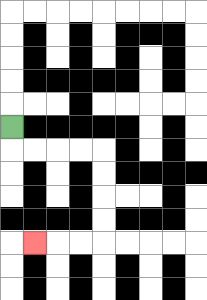{'start': '[0, 5]', 'end': '[1, 10]', 'path_directions': 'D,R,R,R,R,D,D,D,D,L,L,L', 'path_coordinates': '[[0, 5], [0, 6], [1, 6], [2, 6], [3, 6], [4, 6], [4, 7], [4, 8], [4, 9], [4, 10], [3, 10], [2, 10], [1, 10]]'}